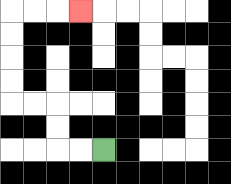{'start': '[4, 6]', 'end': '[3, 0]', 'path_directions': 'L,L,U,U,L,L,U,U,U,U,R,R,R', 'path_coordinates': '[[4, 6], [3, 6], [2, 6], [2, 5], [2, 4], [1, 4], [0, 4], [0, 3], [0, 2], [0, 1], [0, 0], [1, 0], [2, 0], [3, 0]]'}